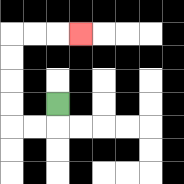{'start': '[2, 4]', 'end': '[3, 1]', 'path_directions': 'D,L,L,U,U,U,U,R,R,R', 'path_coordinates': '[[2, 4], [2, 5], [1, 5], [0, 5], [0, 4], [0, 3], [0, 2], [0, 1], [1, 1], [2, 1], [3, 1]]'}